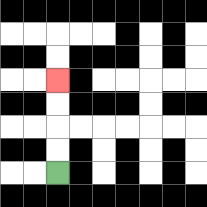{'start': '[2, 7]', 'end': '[2, 3]', 'path_directions': 'U,U,U,U', 'path_coordinates': '[[2, 7], [2, 6], [2, 5], [2, 4], [2, 3]]'}